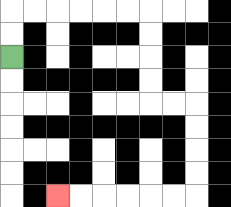{'start': '[0, 2]', 'end': '[2, 8]', 'path_directions': 'U,U,R,R,R,R,R,R,D,D,D,D,R,R,D,D,D,D,L,L,L,L,L,L', 'path_coordinates': '[[0, 2], [0, 1], [0, 0], [1, 0], [2, 0], [3, 0], [4, 0], [5, 0], [6, 0], [6, 1], [6, 2], [6, 3], [6, 4], [7, 4], [8, 4], [8, 5], [8, 6], [8, 7], [8, 8], [7, 8], [6, 8], [5, 8], [4, 8], [3, 8], [2, 8]]'}